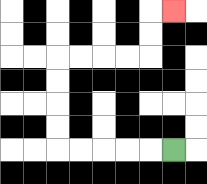{'start': '[7, 6]', 'end': '[7, 0]', 'path_directions': 'L,L,L,L,L,U,U,U,U,R,R,R,R,U,U,R', 'path_coordinates': '[[7, 6], [6, 6], [5, 6], [4, 6], [3, 6], [2, 6], [2, 5], [2, 4], [2, 3], [2, 2], [3, 2], [4, 2], [5, 2], [6, 2], [6, 1], [6, 0], [7, 0]]'}